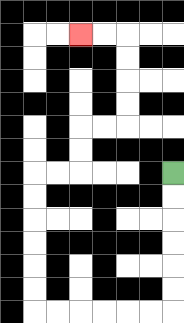{'start': '[7, 7]', 'end': '[3, 1]', 'path_directions': 'D,D,D,D,D,D,L,L,L,L,L,L,U,U,U,U,U,U,R,R,U,U,R,R,U,U,U,U,L,L', 'path_coordinates': '[[7, 7], [7, 8], [7, 9], [7, 10], [7, 11], [7, 12], [7, 13], [6, 13], [5, 13], [4, 13], [3, 13], [2, 13], [1, 13], [1, 12], [1, 11], [1, 10], [1, 9], [1, 8], [1, 7], [2, 7], [3, 7], [3, 6], [3, 5], [4, 5], [5, 5], [5, 4], [5, 3], [5, 2], [5, 1], [4, 1], [3, 1]]'}